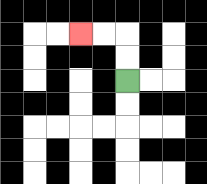{'start': '[5, 3]', 'end': '[3, 1]', 'path_directions': 'U,U,L,L', 'path_coordinates': '[[5, 3], [5, 2], [5, 1], [4, 1], [3, 1]]'}